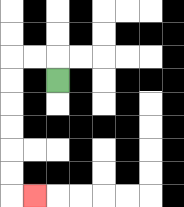{'start': '[2, 3]', 'end': '[1, 8]', 'path_directions': 'U,L,L,D,D,D,D,D,D,R', 'path_coordinates': '[[2, 3], [2, 2], [1, 2], [0, 2], [0, 3], [0, 4], [0, 5], [0, 6], [0, 7], [0, 8], [1, 8]]'}